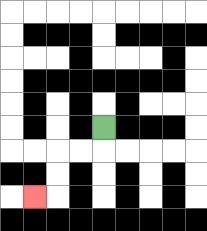{'start': '[4, 5]', 'end': '[1, 8]', 'path_directions': 'D,L,L,D,D,L', 'path_coordinates': '[[4, 5], [4, 6], [3, 6], [2, 6], [2, 7], [2, 8], [1, 8]]'}